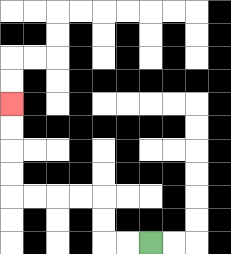{'start': '[6, 10]', 'end': '[0, 4]', 'path_directions': 'L,L,U,U,L,L,L,L,U,U,U,U', 'path_coordinates': '[[6, 10], [5, 10], [4, 10], [4, 9], [4, 8], [3, 8], [2, 8], [1, 8], [0, 8], [0, 7], [0, 6], [0, 5], [0, 4]]'}